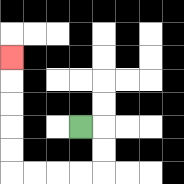{'start': '[3, 5]', 'end': '[0, 2]', 'path_directions': 'R,D,D,L,L,L,L,U,U,U,U,U', 'path_coordinates': '[[3, 5], [4, 5], [4, 6], [4, 7], [3, 7], [2, 7], [1, 7], [0, 7], [0, 6], [0, 5], [0, 4], [0, 3], [0, 2]]'}